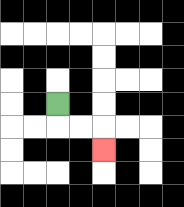{'start': '[2, 4]', 'end': '[4, 6]', 'path_directions': 'D,R,R,D', 'path_coordinates': '[[2, 4], [2, 5], [3, 5], [4, 5], [4, 6]]'}